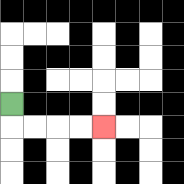{'start': '[0, 4]', 'end': '[4, 5]', 'path_directions': 'D,R,R,R,R', 'path_coordinates': '[[0, 4], [0, 5], [1, 5], [2, 5], [3, 5], [4, 5]]'}